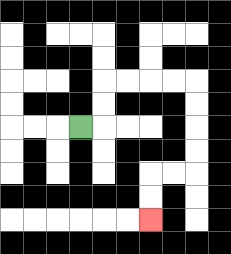{'start': '[3, 5]', 'end': '[6, 9]', 'path_directions': 'R,U,U,R,R,R,R,D,D,D,D,L,L,D,D', 'path_coordinates': '[[3, 5], [4, 5], [4, 4], [4, 3], [5, 3], [6, 3], [7, 3], [8, 3], [8, 4], [8, 5], [8, 6], [8, 7], [7, 7], [6, 7], [6, 8], [6, 9]]'}